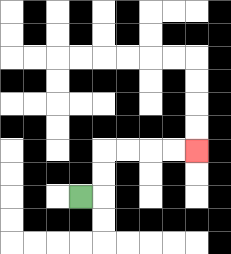{'start': '[3, 8]', 'end': '[8, 6]', 'path_directions': 'R,U,U,R,R,R,R', 'path_coordinates': '[[3, 8], [4, 8], [4, 7], [4, 6], [5, 6], [6, 6], [7, 6], [8, 6]]'}